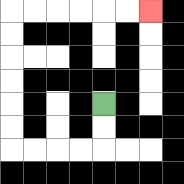{'start': '[4, 4]', 'end': '[6, 0]', 'path_directions': 'D,D,L,L,L,L,U,U,U,U,U,U,R,R,R,R,R,R', 'path_coordinates': '[[4, 4], [4, 5], [4, 6], [3, 6], [2, 6], [1, 6], [0, 6], [0, 5], [0, 4], [0, 3], [0, 2], [0, 1], [0, 0], [1, 0], [2, 0], [3, 0], [4, 0], [5, 0], [6, 0]]'}